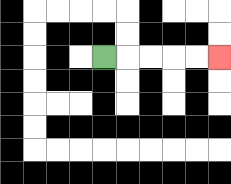{'start': '[4, 2]', 'end': '[9, 2]', 'path_directions': 'R,R,R,R,R', 'path_coordinates': '[[4, 2], [5, 2], [6, 2], [7, 2], [8, 2], [9, 2]]'}